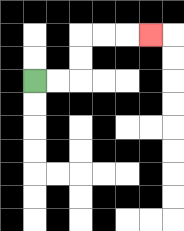{'start': '[1, 3]', 'end': '[6, 1]', 'path_directions': 'R,R,U,U,R,R,R', 'path_coordinates': '[[1, 3], [2, 3], [3, 3], [3, 2], [3, 1], [4, 1], [5, 1], [6, 1]]'}